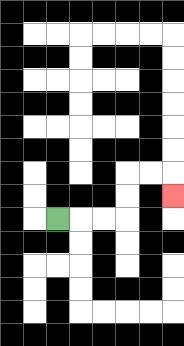{'start': '[2, 9]', 'end': '[7, 8]', 'path_directions': 'R,R,R,U,U,R,R,D', 'path_coordinates': '[[2, 9], [3, 9], [4, 9], [5, 9], [5, 8], [5, 7], [6, 7], [7, 7], [7, 8]]'}